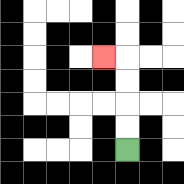{'start': '[5, 6]', 'end': '[4, 2]', 'path_directions': 'U,U,U,U,L', 'path_coordinates': '[[5, 6], [5, 5], [5, 4], [5, 3], [5, 2], [4, 2]]'}